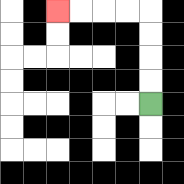{'start': '[6, 4]', 'end': '[2, 0]', 'path_directions': 'U,U,U,U,L,L,L,L', 'path_coordinates': '[[6, 4], [6, 3], [6, 2], [6, 1], [6, 0], [5, 0], [4, 0], [3, 0], [2, 0]]'}